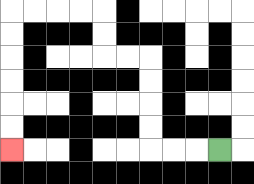{'start': '[9, 6]', 'end': '[0, 6]', 'path_directions': 'L,L,L,U,U,U,U,L,L,U,U,L,L,L,L,D,D,D,D,D,D', 'path_coordinates': '[[9, 6], [8, 6], [7, 6], [6, 6], [6, 5], [6, 4], [6, 3], [6, 2], [5, 2], [4, 2], [4, 1], [4, 0], [3, 0], [2, 0], [1, 0], [0, 0], [0, 1], [0, 2], [0, 3], [0, 4], [0, 5], [0, 6]]'}